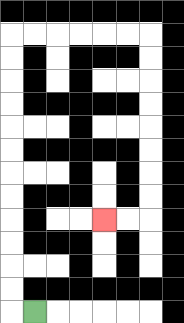{'start': '[1, 13]', 'end': '[4, 9]', 'path_directions': 'L,U,U,U,U,U,U,U,U,U,U,U,U,R,R,R,R,R,R,D,D,D,D,D,D,D,D,L,L', 'path_coordinates': '[[1, 13], [0, 13], [0, 12], [0, 11], [0, 10], [0, 9], [0, 8], [0, 7], [0, 6], [0, 5], [0, 4], [0, 3], [0, 2], [0, 1], [1, 1], [2, 1], [3, 1], [4, 1], [5, 1], [6, 1], [6, 2], [6, 3], [6, 4], [6, 5], [6, 6], [6, 7], [6, 8], [6, 9], [5, 9], [4, 9]]'}